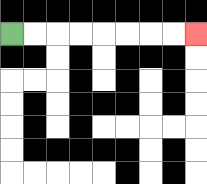{'start': '[0, 1]', 'end': '[8, 1]', 'path_directions': 'R,R,R,R,R,R,R,R', 'path_coordinates': '[[0, 1], [1, 1], [2, 1], [3, 1], [4, 1], [5, 1], [6, 1], [7, 1], [8, 1]]'}